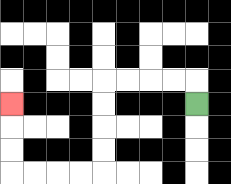{'start': '[8, 4]', 'end': '[0, 4]', 'path_directions': 'U,L,L,L,L,D,D,D,D,L,L,L,L,U,U,U', 'path_coordinates': '[[8, 4], [8, 3], [7, 3], [6, 3], [5, 3], [4, 3], [4, 4], [4, 5], [4, 6], [4, 7], [3, 7], [2, 7], [1, 7], [0, 7], [0, 6], [0, 5], [0, 4]]'}